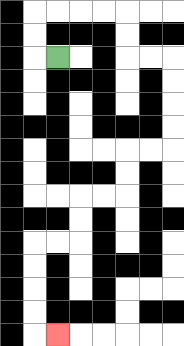{'start': '[2, 2]', 'end': '[2, 14]', 'path_directions': 'L,U,U,R,R,R,R,D,D,R,R,D,D,D,D,L,L,D,D,L,L,D,D,L,L,D,D,D,D,R', 'path_coordinates': '[[2, 2], [1, 2], [1, 1], [1, 0], [2, 0], [3, 0], [4, 0], [5, 0], [5, 1], [5, 2], [6, 2], [7, 2], [7, 3], [7, 4], [7, 5], [7, 6], [6, 6], [5, 6], [5, 7], [5, 8], [4, 8], [3, 8], [3, 9], [3, 10], [2, 10], [1, 10], [1, 11], [1, 12], [1, 13], [1, 14], [2, 14]]'}